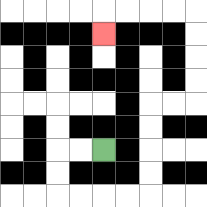{'start': '[4, 6]', 'end': '[4, 1]', 'path_directions': 'L,L,D,D,R,R,R,R,U,U,U,U,R,R,U,U,U,U,L,L,L,L,D', 'path_coordinates': '[[4, 6], [3, 6], [2, 6], [2, 7], [2, 8], [3, 8], [4, 8], [5, 8], [6, 8], [6, 7], [6, 6], [6, 5], [6, 4], [7, 4], [8, 4], [8, 3], [8, 2], [8, 1], [8, 0], [7, 0], [6, 0], [5, 0], [4, 0], [4, 1]]'}